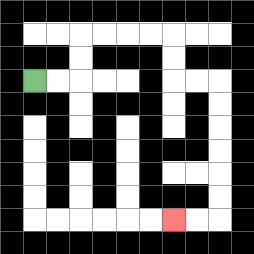{'start': '[1, 3]', 'end': '[7, 9]', 'path_directions': 'R,R,U,U,R,R,R,R,D,D,R,R,D,D,D,D,D,D,L,L', 'path_coordinates': '[[1, 3], [2, 3], [3, 3], [3, 2], [3, 1], [4, 1], [5, 1], [6, 1], [7, 1], [7, 2], [7, 3], [8, 3], [9, 3], [9, 4], [9, 5], [9, 6], [9, 7], [9, 8], [9, 9], [8, 9], [7, 9]]'}